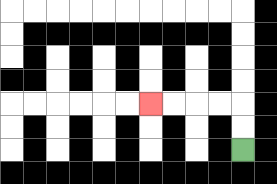{'start': '[10, 6]', 'end': '[6, 4]', 'path_directions': 'U,U,L,L,L,L', 'path_coordinates': '[[10, 6], [10, 5], [10, 4], [9, 4], [8, 4], [7, 4], [6, 4]]'}